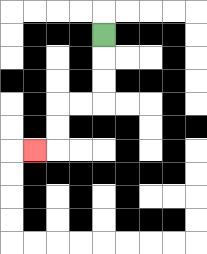{'start': '[4, 1]', 'end': '[1, 6]', 'path_directions': 'D,D,D,L,L,D,D,L', 'path_coordinates': '[[4, 1], [4, 2], [4, 3], [4, 4], [3, 4], [2, 4], [2, 5], [2, 6], [1, 6]]'}